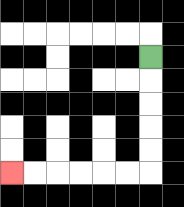{'start': '[6, 2]', 'end': '[0, 7]', 'path_directions': 'D,D,D,D,D,L,L,L,L,L,L', 'path_coordinates': '[[6, 2], [6, 3], [6, 4], [6, 5], [6, 6], [6, 7], [5, 7], [4, 7], [3, 7], [2, 7], [1, 7], [0, 7]]'}